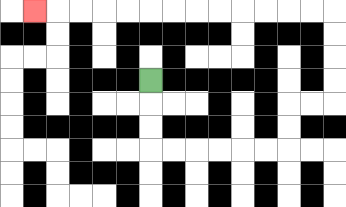{'start': '[6, 3]', 'end': '[1, 0]', 'path_directions': 'D,D,D,R,R,R,R,R,R,U,U,R,R,U,U,U,U,L,L,L,L,L,L,L,L,L,L,L,L,L', 'path_coordinates': '[[6, 3], [6, 4], [6, 5], [6, 6], [7, 6], [8, 6], [9, 6], [10, 6], [11, 6], [12, 6], [12, 5], [12, 4], [13, 4], [14, 4], [14, 3], [14, 2], [14, 1], [14, 0], [13, 0], [12, 0], [11, 0], [10, 0], [9, 0], [8, 0], [7, 0], [6, 0], [5, 0], [4, 0], [3, 0], [2, 0], [1, 0]]'}